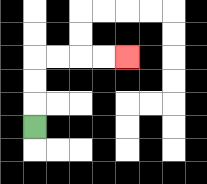{'start': '[1, 5]', 'end': '[5, 2]', 'path_directions': 'U,U,U,R,R,R,R', 'path_coordinates': '[[1, 5], [1, 4], [1, 3], [1, 2], [2, 2], [3, 2], [4, 2], [5, 2]]'}